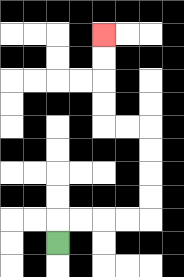{'start': '[2, 10]', 'end': '[4, 1]', 'path_directions': 'U,R,R,R,R,U,U,U,U,L,L,U,U,U,U', 'path_coordinates': '[[2, 10], [2, 9], [3, 9], [4, 9], [5, 9], [6, 9], [6, 8], [6, 7], [6, 6], [6, 5], [5, 5], [4, 5], [4, 4], [4, 3], [4, 2], [4, 1]]'}